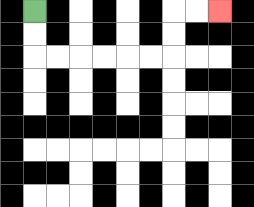{'start': '[1, 0]', 'end': '[9, 0]', 'path_directions': 'D,D,R,R,R,R,R,R,U,U,R,R', 'path_coordinates': '[[1, 0], [1, 1], [1, 2], [2, 2], [3, 2], [4, 2], [5, 2], [6, 2], [7, 2], [7, 1], [7, 0], [8, 0], [9, 0]]'}